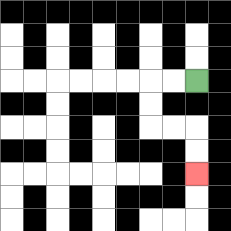{'start': '[8, 3]', 'end': '[8, 7]', 'path_directions': 'L,L,D,D,R,R,D,D', 'path_coordinates': '[[8, 3], [7, 3], [6, 3], [6, 4], [6, 5], [7, 5], [8, 5], [8, 6], [8, 7]]'}